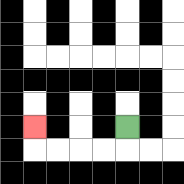{'start': '[5, 5]', 'end': '[1, 5]', 'path_directions': 'D,L,L,L,L,U', 'path_coordinates': '[[5, 5], [5, 6], [4, 6], [3, 6], [2, 6], [1, 6], [1, 5]]'}